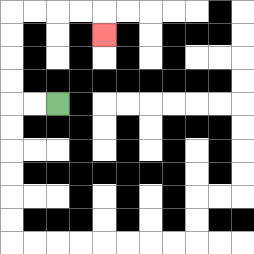{'start': '[2, 4]', 'end': '[4, 1]', 'path_directions': 'L,L,U,U,U,U,R,R,R,R,D', 'path_coordinates': '[[2, 4], [1, 4], [0, 4], [0, 3], [0, 2], [0, 1], [0, 0], [1, 0], [2, 0], [3, 0], [4, 0], [4, 1]]'}